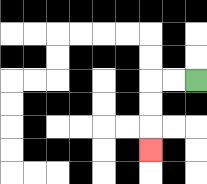{'start': '[8, 3]', 'end': '[6, 6]', 'path_directions': 'L,L,D,D,D', 'path_coordinates': '[[8, 3], [7, 3], [6, 3], [6, 4], [6, 5], [6, 6]]'}